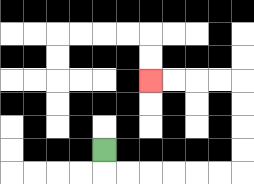{'start': '[4, 6]', 'end': '[6, 3]', 'path_directions': 'D,R,R,R,R,R,R,U,U,U,U,L,L,L,L', 'path_coordinates': '[[4, 6], [4, 7], [5, 7], [6, 7], [7, 7], [8, 7], [9, 7], [10, 7], [10, 6], [10, 5], [10, 4], [10, 3], [9, 3], [8, 3], [7, 3], [6, 3]]'}